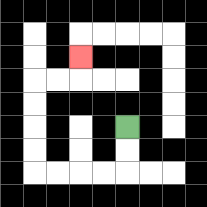{'start': '[5, 5]', 'end': '[3, 2]', 'path_directions': 'D,D,L,L,L,L,U,U,U,U,R,R,U', 'path_coordinates': '[[5, 5], [5, 6], [5, 7], [4, 7], [3, 7], [2, 7], [1, 7], [1, 6], [1, 5], [1, 4], [1, 3], [2, 3], [3, 3], [3, 2]]'}